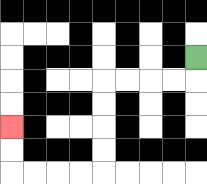{'start': '[8, 2]', 'end': '[0, 5]', 'path_directions': 'D,L,L,L,L,D,D,D,D,L,L,L,L,U,U', 'path_coordinates': '[[8, 2], [8, 3], [7, 3], [6, 3], [5, 3], [4, 3], [4, 4], [4, 5], [4, 6], [4, 7], [3, 7], [2, 7], [1, 7], [0, 7], [0, 6], [0, 5]]'}